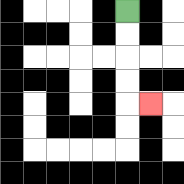{'start': '[5, 0]', 'end': '[6, 4]', 'path_directions': 'D,D,D,D,R', 'path_coordinates': '[[5, 0], [5, 1], [5, 2], [5, 3], [5, 4], [6, 4]]'}